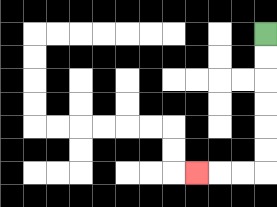{'start': '[11, 1]', 'end': '[8, 7]', 'path_directions': 'D,D,D,D,D,D,L,L,L', 'path_coordinates': '[[11, 1], [11, 2], [11, 3], [11, 4], [11, 5], [11, 6], [11, 7], [10, 7], [9, 7], [8, 7]]'}